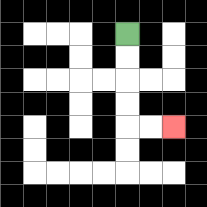{'start': '[5, 1]', 'end': '[7, 5]', 'path_directions': 'D,D,D,D,R,R', 'path_coordinates': '[[5, 1], [5, 2], [5, 3], [5, 4], [5, 5], [6, 5], [7, 5]]'}